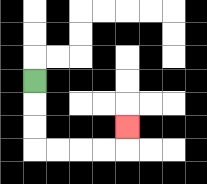{'start': '[1, 3]', 'end': '[5, 5]', 'path_directions': 'D,D,D,R,R,R,R,U', 'path_coordinates': '[[1, 3], [1, 4], [1, 5], [1, 6], [2, 6], [3, 6], [4, 6], [5, 6], [5, 5]]'}